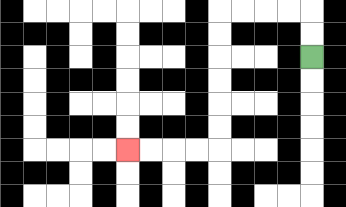{'start': '[13, 2]', 'end': '[5, 6]', 'path_directions': 'U,U,L,L,L,L,D,D,D,D,D,D,L,L,L,L', 'path_coordinates': '[[13, 2], [13, 1], [13, 0], [12, 0], [11, 0], [10, 0], [9, 0], [9, 1], [9, 2], [9, 3], [9, 4], [9, 5], [9, 6], [8, 6], [7, 6], [6, 6], [5, 6]]'}